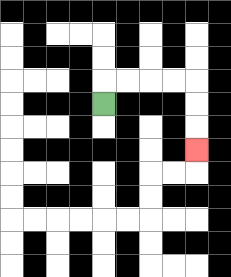{'start': '[4, 4]', 'end': '[8, 6]', 'path_directions': 'U,R,R,R,R,D,D,D', 'path_coordinates': '[[4, 4], [4, 3], [5, 3], [6, 3], [7, 3], [8, 3], [8, 4], [8, 5], [8, 6]]'}